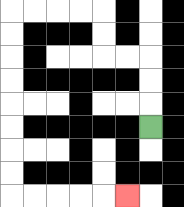{'start': '[6, 5]', 'end': '[5, 8]', 'path_directions': 'U,U,U,L,L,U,U,L,L,L,L,D,D,D,D,D,D,D,D,R,R,R,R,R', 'path_coordinates': '[[6, 5], [6, 4], [6, 3], [6, 2], [5, 2], [4, 2], [4, 1], [4, 0], [3, 0], [2, 0], [1, 0], [0, 0], [0, 1], [0, 2], [0, 3], [0, 4], [0, 5], [0, 6], [0, 7], [0, 8], [1, 8], [2, 8], [3, 8], [4, 8], [5, 8]]'}